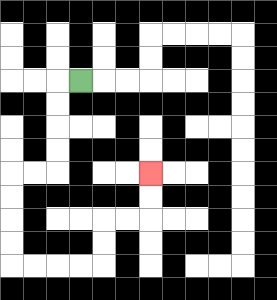{'start': '[3, 3]', 'end': '[6, 7]', 'path_directions': 'L,D,D,D,D,L,L,D,D,D,D,R,R,R,R,U,U,R,R,U,U', 'path_coordinates': '[[3, 3], [2, 3], [2, 4], [2, 5], [2, 6], [2, 7], [1, 7], [0, 7], [0, 8], [0, 9], [0, 10], [0, 11], [1, 11], [2, 11], [3, 11], [4, 11], [4, 10], [4, 9], [5, 9], [6, 9], [6, 8], [6, 7]]'}